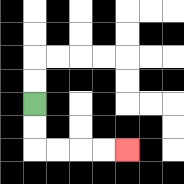{'start': '[1, 4]', 'end': '[5, 6]', 'path_directions': 'D,D,R,R,R,R', 'path_coordinates': '[[1, 4], [1, 5], [1, 6], [2, 6], [3, 6], [4, 6], [5, 6]]'}